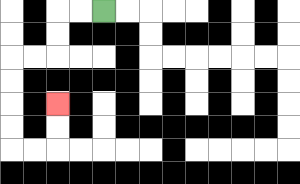{'start': '[4, 0]', 'end': '[2, 4]', 'path_directions': 'L,L,D,D,L,L,D,D,D,D,R,R,U,U', 'path_coordinates': '[[4, 0], [3, 0], [2, 0], [2, 1], [2, 2], [1, 2], [0, 2], [0, 3], [0, 4], [0, 5], [0, 6], [1, 6], [2, 6], [2, 5], [2, 4]]'}